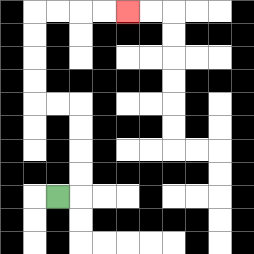{'start': '[2, 8]', 'end': '[5, 0]', 'path_directions': 'R,U,U,U,U,L,L,U,U,U,U,R,R,R,R', 'path_coordinates': '[[2, 8], [3, 8], [3, 7], [3, 6], [3, 5], [3, 4], [2, 4], [1, 4], [1, 3], [1, 2], [1, 1], [1, 0], [2, 0], [3, 0], [4, 0], [5, 0]]'}